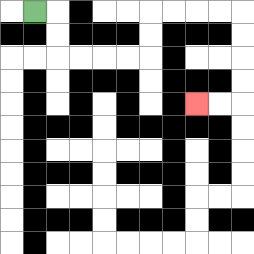{'start': '[1, 0]', 'end': '[8, 4]', 'path_directions': 'R,D,D,R,R,R,R,U,U,R,R,R,R,D,D,D,D,L,L', 'path_coordinates': '[[1, 0], [2, 0], [2, 1], [2, 2], [3, 2], [4, 2], [5, 2], [6, 2], [6, 1], [6, 0], [7, 0], [8, 0], [9, 0], [10, 0], [10, 1], [10, 2], [10, 3], [10, 4], [9, 4], [8, 4]]'}